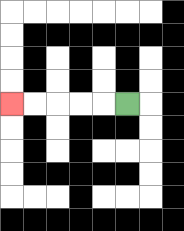{'start': '[5, 4]', 'end': '[0, 4]', 'path_directions': 'L,L,L,L,L', 'path_coordinates': '[[5, 4], [4, 4], [3, 4], [2, 4], [1, 4], [0, 4]]'}